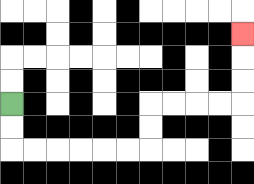{'start': '[0, 4]', 'end': '[10, 1]', 'path_directions': 'D,D,R,R,R,R,R,R,U,U,R,R,R,R,U,U,U', 'path_coordinates': '[[0, 4], [0, 5], [0, 6], [1, 6], [2, 6], [3, 6], [4, 6], [5, 6], [6, 6], [6, 5], [6, 4], [7, 4], [8, 4], [9, 4], [10, 4], [10, 3], [10, 2], [10, 1]]'}